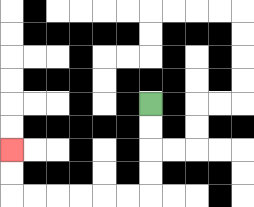{'start': '[6, 4]', 'end': '[0, 6]', 'path_directions': 'D,D,D,D,L,L,L,L,L,L,U,U', 'path_coordinates': '[[6, 4], [6, 5], [6, 6], [6, 7], [6, 8], [5, 8], [4, 8], [3, 8], [2, 8], [1, 8], [0, 8], [0, 7], [0, 6]]'}